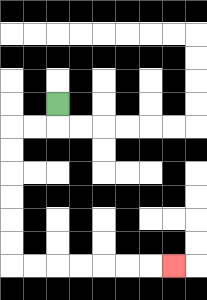{'start': '[2, 4]', 'end': '[7, 11]', 'path_directions': 'D,L,L,D,D,D,D,D,D,R,R,R,R,R,R,R', 'path_coordinates': '[[2, 4], [2, 5], [1, 5], [0, 5], [0, 6], [0, 7], [0, 8], [0, 9], [0, 10], [0, 11], [1, 11], [2, 11], [3, 11], [4, 11], [5, 11], [6, 11], [7, 11]]'}